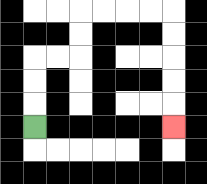{'start': '[1, 5]', 'end': '[7, 5]', 'path_directions': 'U,U,U,R,R,U,U,R,R,R,R,D,D,D,D,D', 'path_coordinates': '[[1, 5], [1, 4], [1, 3], [1, 2], [2, 2], [3, 2], [3, 1], [3, 0], [4, 0], [5, 0], [6, 0], [7, 0], [7, 1], [7, 2], [7, 3], [7, 4], [7, 5]]'}